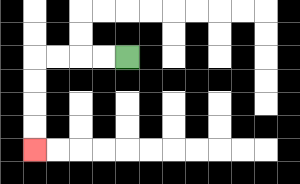{'start': '[5, 2]', 'end': '[1, 6]', 'path_directions': 'L,L,L,L,D,D,D,D', 'path_coordinates': '[[5, 2], [4, 2], [3, 2], [2, 2], [1, 2], [1, 3], [1, 4], [1, 5], [1, 6]]'}